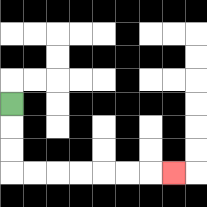{'start': '[0, 4]', 'end': '[7, 7]', 'path_directions': 'D,D,D,R,R,R,R,R,R,R', 'path_coordinates': '[[0, 4], [0, 5], [0, 6], [0, 7], [1, 7], [2, 7], [3, 7], [4, 7], [5, 7], [6, 7], [7, 7]]'}